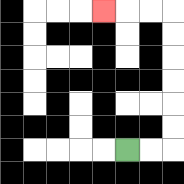{'start': '[5, 6]', 'end': '[4, 0]', 'path_directions': 'R,R,U,U,U,U,U,U,L,L,L', 'path_coordinates': '[[5, 6], [6, 6], [7, 6], [7, 5], [7, 4], [7, 3], [7, 2], [7, 1], [7, 0], [6, 0], [5, 0], [4, 0]]'}